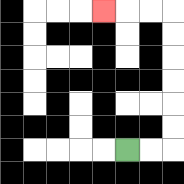{'start': '[5, 6]', 'end': '[4, 0]', 'path_directions': 'R,R,U,U,U,U,U,U,L,L,L', 'path_coordinates': '[[5, 6], [6, 6], [7, 6], [7, 5], [7, 4], [7, 3], [7, 2], [7, 1], [7, 0], [6, 0], [5, 0], [4, 0]]'}